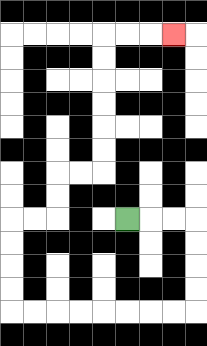{'start': '[5, 9]', 'end': '[7, 1]', 'path_directions': 'R,R,R,D,D,D,D,L,L,L,L,L,L,L,L,U,U,U,U,R,R,U,U,R,R,U,U,U,U,U,U,R,R,R', 'path_coordinates': '[[5, 9], [6, 9], [7, 9], [8, 9], [8, 10], [8, 11], [8, 12], [8, 13], [7, 13], [6, 13], [5, 13], [4, 13], [3, 13], [2, 13], [1, 13], [0, 13], [0, 12], [0, 11], [0, 10], [0, 9], [1, 9], [2, 9], [2, 8], [2, 7], [3, 7], [4, 7], [4, 6], [4, 5], [4, 4], [4, 3], [4, 2], [4, 1], [5, 1], [6, 1], [7, 1]]'}